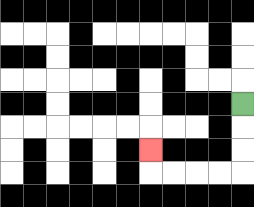{'start': '[10, 4]', 'end': '[6, 6]', 'path_directions': 'D,D,D,L,L,L,L,U', 'path_coordinates': '[[10, 4], [10, 5], [10, 6], [10, 7], [9, 7], [8, 7], [7, 7], [6, 7], [6, 6]]'}